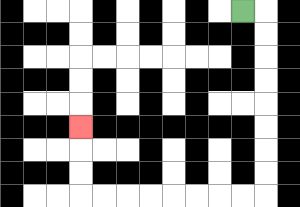{'start': '[10, 0]', 'end': '[3, 5]', 'path_directions': 'R,D,D,D,D,D,D,D,D,L,L,L,L,L,L,L,L,U,U,U', 'path_coordinates': '[[10, 0], [11, 0], [11, 1], [11, 2], [11, 3], [11, 4], [11, 5], [11, 6], [11, 7], [11, 8], [10, 8], [9, 8], [8, 8], [7, 8], [6, 8], [5, 8], [4, 8], [3, 8], [3, 7], [3, 6], [3, 5]]'}